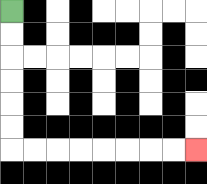{'start': '[0, 0]', 'end': '[8, 6]', 'path_directions': 'D,D,D,D,D,D,R,R,R,R,R,R,R,R', 'path_coordinates': '[[0, 0], [0, 1], [0, 2], [0, 3], [0, 4], [0, 5], [0, 6], [1, 6], [2, 6], [3, 6], [4, 6], [5, 6], [6, 6], [7, 6], [8, 6]]'}